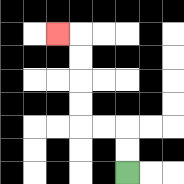{'start': '[5, 7]', 'end': '[2, 1]', 'path_directions': 'U,U,L,L,U,U,U,U,L', 'path_coordinates': '[[5, 7], [5, 6], [5, 5], [4, 5], [3, 5], [3, 4], [3, 3], [3, 2], [3, 1], [2, 1]]'}